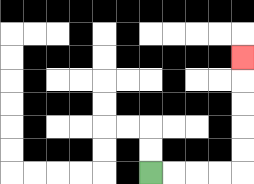{'start': '[6, 7]', 'end': '[10, 2]', 'path_directions': 'R,R,R,R,U,U,U,U,U', 'path_coordinates': '[[6, 7], [7, 7], [8, 7], [9, 7], [10, 7], [10, 6], [10, 5], [10, 4], [10, 3], [10, 2]]'}